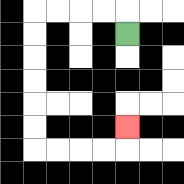{'start': '[5, 1]', 'end': '[5, 5]', 'path_directions': 'U,L,L,L,L,D,D,D,D,D,D,R,R,R,R,U', 'path_coordinates': '[[5, 1], [5, 0], [4, 0], [3, 0], [2, 0], [1, 0], [1, 1], [1, 2], [1, 3], [1, 4], [1, 5], [1, 6], [2, 6], [3, 6], [4, 6], [5, 6], [5, 5]]'}